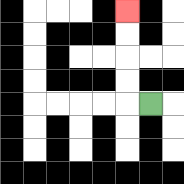{'start': '[6, 4]', 'end': '[5, 0]', 'path_directions': 'L,U,U,U,U', 'path_coordinates': '[[6, 4], [5, 4], [5, 3], [5, 2], [5, 1], [5, 0]]'}